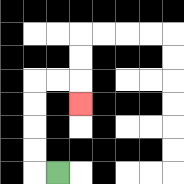{'start': '[2, 7]', 'end': '[3, 4]', 'path_directions': 'L,U,U,U,U,R,R,D', 'path_coordinates': '[[2, 7], [1, 7], [1, 6], [1, 5], [1, 4], [1, 3], [2, 3], [3, 3], [3, 4]]'}